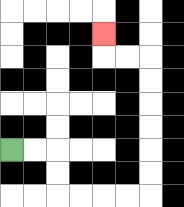{'start': '[0, 6]', 'end': '[4, 1]', 'path_directions': 'R,R,D,D,R,R,R,R,U,U,U,U,U,U,L,L,U', 'path_coordinates': '[[0, 6], [1, 6], [2, 6], [2, 7], [2, 8], [3, 8], [4, 8], [5, 8], [6, 8], [6, 7], [6, 6], [6, 5], [6, 4], [6, 3], [6, 2], [5, 2], [4, 2], [4, 1]]'}